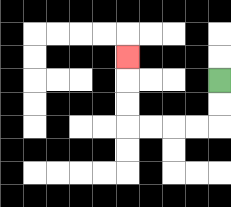{'start': '[9, 3]', 'end': '[5, 2]', 'path_directions': 'D,D,L,L,L,L,U,U,U', 'path_coordinates': '[[9, 3], [9, 4], [9, 5], [8, 5], [7, 5], [6, 5], [5, 5], [5, 4], [5, 3], [5, 2]]'}